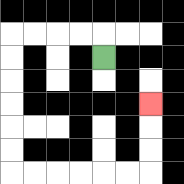{'start': '[4, 2]', 'end': '[6, 4]', 'path_directions': 'U,L,L,L,L,D,D,D,D,D,D,R,R,R,R,R,R,U,U,U', 'path_coordinates': '[[4, 2], [4, 1], [3, 1], [2, 1], [1, 1], [0, 1], [0, 2], [0, 3], [0, 4], [0, 5], [0, 6], [0, 7], [1, 7], [2, 7], [3, 7], [4, 7], [5, 7], [6, 7], [6, 6], [6, 5], [6, 4]]'}